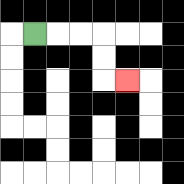{'start': '[1, 1]', 'end': '[5, 3]', 'path_directions': 'R,R,R,D,D,R', 'path_coordinates': '[[1, 1], [2, 1], [3, 1], [4, 1], [4, 2], [4, 3], [5, 3]]'}